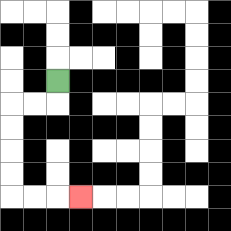{'start': '[2, 3]', 'end': '[3, 8]', 'path_directions': 'D,L,L,D,D,D,D,R,R,R', 'path_coordinates': '[[2, 3], [2, 4], [1, 4], [0, 4], [0, 5], [0, 6], [0, 7], [0, 8], [1, 8], [2, 8], [3, 8]]'}